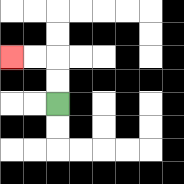{'start': '[2, 4]', 'end': '[0, 2]', 'path_directions': 'U,U,L,L', 'path_coordinates': '[[2, 4], [2, 3], [2, 2], [1, 2], [0, 2]]'}